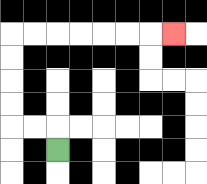{'start': '[2, 6]', 'end': '[7, 1]', 'path_directions': 'U,L,L,U,U,U,U,R,R,R,R,R,R,R', 'path_coordinates': '[[2, 6], [2, 5], [1, 5], [0, 5], [0, 4], [0, 3], [0, 2], [0, 1], [1, 1], [2, 1], [3, 1], [4, 1], [5, 1], [6, 1], [7, 1]]'}